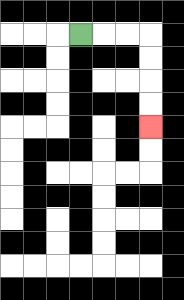{'start': '[3, 1]', 'end': '[6, 5]', 'path_directions': 'R,R,R,D,D,D,D', 'path_coordinates': '[[3, 1], [4, 1], [5, 1], [6, 1], [6, 2], [6, 3], [6, 4], [6, 5]]'}